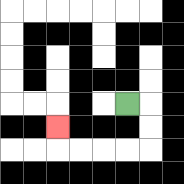{'start': '[5, 4]', 'end': '[2, 5]', 'path_directions': 'R,D,D,L,L,L,L,U', 'path_coordinates': '[[5, 4], [6, 4], [6, 5], [6, 6], [5, 6], [4, 6], [3, 6], [2, 6], [2, 5]]'}